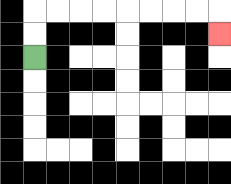{'start': '[1, 2]', 'end': '[9, 1]', 'path_directions': 'U,U,R,R,R,R,R,R,R,R,D', 'path_coordinates': '[[1, 2], [1, 1], [1, 0], [2, 0], [3, 0], [4, 0], [5, 0], [6, 0], [7, 0], [8, 0], [9, 0], [9, 1]]'}